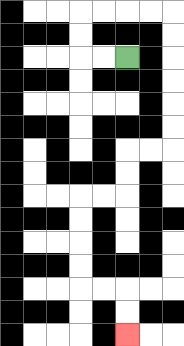{'start': '[5, 2]', 'end': '[5, 14]', 'path_directions': 'L,L,U,U,R,R,R,R,D,D,D,D,D,D,L,L,D,D,L,L,D,D,D,D,R,R,D,D', 'path_coordinates': '[[5, 2], [4, 2], [3, 2], [3, 1], [3, 0], [4, 0], [5, 0], [6, 0], [7, 0], [7, 1], [7, 2], [7, 3], [7, 4], [7, 5], [7, 6], [6, 6], [5, 6], [5, 7], [5, 8], [4, 8], [3, 8], [3, 9], [3, 10], [3, 11], [3, 12], [4, 12], [5, 12], [5, 13], [5, 14]]'}